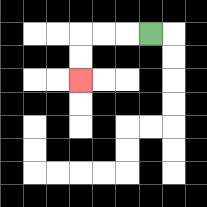{'start': '[6, 1]', 'end': '[3, 3]', 'path_directions': 'L,L,L,D,D', 'path_coordinates': '[[6, 1], [5, 1], [4, 1], [3, 1], [3, 2], [3, 3]]'}